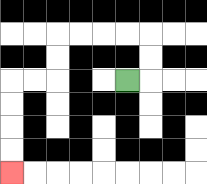{'start': '[5, 3]', 'end': '[0, 7]', 'path_directions': 'R,U,U,L,L,L,L,D,D,L,L,D,D,D,D', 'path_coordinates': '[[5, 3], [6, 3], [6, 2], [6, 1], [5, 1], [4, 1], [3, 1], [2, 1], [2, 2], [2, 3], [1, 3], [0, 3], [0, 4], [0, 5], [0, 6], [0, 7]]'}